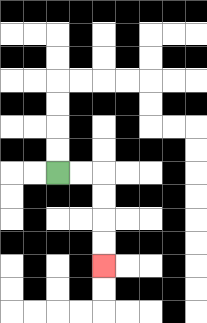{'start': '[2, 7]', 'end': '[4, 11]', 'path_directions': 'R,R,D,D,D,D', 'path_coordinates': '[[2, 7], [3, 7], [4, 7], [4, 8], [4, 9], [4, 10], [4, 11]]'}